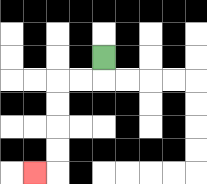{'start': '[4, 2]', 'end': '[1, 7]', 'path_directions': 'D,L,L,D,D,D,D,L', 'path_coordinates': '[[4, 2], [4, 3], [3, 3], [2, 3], [2, 4], [2, 5], [2, 6], [2, 7], [1, 7]]'}